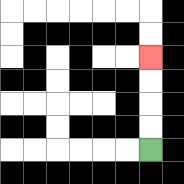{'start': '[6, 6]', 'end': '[6, 2]', 'path_directions': 'U,U,U,U', 'path_coordinates': '[[6, 6], [6, 5], [6, 4], [6, 3], [6, 2]]'}